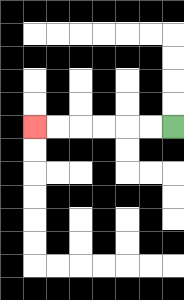{'start': '[7, 5]', 'end': '[1, 5]', 'path_directions': 'L,L,L,L,L,L', 'path_coordinates': '[[7, 5], [6, 5], [5, 5], [4, 5], [3, 5], [2, 5], [1, 5]]'}